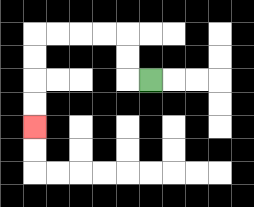{'start': '[6, 3]', 'end': '[1, 5]', 'path_directions': 'L,U,U,L,L,L,L,D,D,D,D', 'path_coordinates': '[[6, 3], [5, 3], [5, 2], [5, 1], [4, 1], [3, 1], [2, 1], [1, 1], [1, 2], [1, 3], [1, 4], [1, 5]]'}